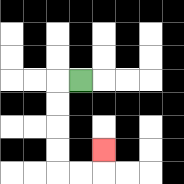{'start': '[3, 3]', 'end': '[4, 6]', 'path_directions': 'L,D,D,D,D,R,R,U', 'path_coordinates': '[[3, 3], [2, 3], [2, 4], [2, 5], [2, 6], [2, 7], [3, 7], [4, 7], [4, 6]]'}